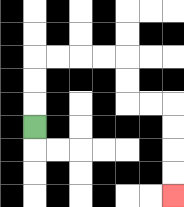{'start': '[1, 5]', 'end': '[7, 8]', 'path_directions': 'U,U,U,R,R,R,R,D,D,R,R,D,D,D,D', 'path_coordinates': '[[1, 5], [1, 4], [1, 3], [1, 2], [2, 2], [3, 2], [4, 2], [5, 2], [5, 3], [5, 4], [6, 4], [7, 4], [7, 5], [7, 6], [7, 7], [7, 8]]'}